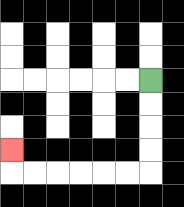{'start': '[6, 3]', 'end': '[0, 6]', 'path_directions': 'D,D,D,D,L,L,L,L,L,L,U', 'path_coordinates': '[[6, 3], [6, 4], [6, 5], [6, 6], [6, 7], [5, 7], [4, 7], [3, 7], [2, 7], [1, 7], [0, 7], [0, 6]]'}